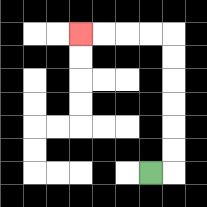{'start': '[6, 7]', 'end': '[3, 1]', 'path_directions': 'R,U,U,U,U,U,U,L,L,L,L', 'path_coordinates': '[[6, 7], [7, 7], [7, 6], [7, 5], [7, 4], [7, 3], [7, 2], [7, 1], [6, 1], [5, 1], [4, 1], [3, 1]]'}